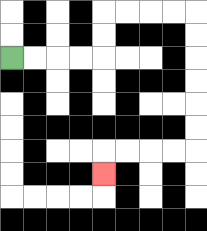{'start': '[0, 2]', 'end': '[4, 7]', 'path_directions': 'R,R,R,R,U,U,R,R,R,R,D,D,D,D,D,D,L,L,L,L,D', 'path_coordinates': '[[0, 2], [1, 2], [2, 2], [3, 2], [4, 2], [4, 1], [4, 0], [5, 0], [6, 0], [7, 0], [8, 0], [8, 1], [8, 2], [8, 3], [8, 4], [8, 5], [8, 6], [7, 6], [6, 6], [5, 6], [4, 6], [4, 7]]'}